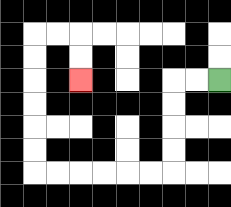{'start': '[9, 3]', 'end': '[3, 3]', 'path_directions': 'L,L,D,D,D,D,L,L,L,L,L,L,U,U,U,U,U,U,R,R,D,D', 'path_coordinates': '[[9, 3], [8, 3], [7, 3], [7, 4], [7, 5], [7, 6], [7, 7], [6, 7], [5, 7], [4, 7], [3, 7], [2, 7], [1, 7], [1, 6], [1, 5], [1, 4], [1, 3], [1, 2], [1, 1], [2, 1], [3, 1], [3, 2], [3, 3]]'}